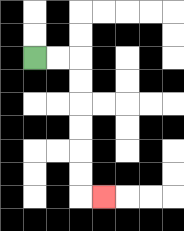{'start': '[1, 2]', 'end': '[4, 8]', 'path_directions': 'R,R,D,D,D,D,D,D,R', 'path_coordinates': '[[1, 2], [2, 2], [3, 2], [3, 3], [3, 4], [3, 5], [3, 6], [3, 7], [3, 8], [4, 8]]'}